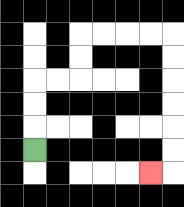{'start': '[1, 6]', 'end': '[6, 7]', 'path_directions': 'U,U,U,R,R,U,U,R,R,R,R,D,D,D,D,D,D,L', 'path_coordinates': '[[1, 6], [1, 5], [1, 4], [1, 3], [2, 3], [3, 3], [3, 2], [3, 1], [4, 1], [5, 1], [6, 1], [7, 1], [7, 2], [7, 3], [7, 4], [7, 5], [7, 6], [7, 7], [6, 7]]'}